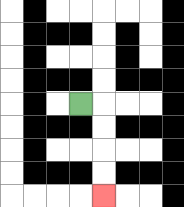{'start': '[3, 4]', 'end': '[4, 8]', 'path_directions': 'R,D,D,D,D', 'path_coordinates': '[[3, 4], [4, 4], [4, 5], [4, 6], [4, 7], [4, 8]]'}